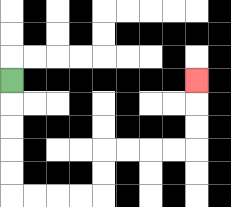{'start': '[0, 3]', 'end': '[8, 3]', 'path_directions': 'D,D,D,D,D,R,R,R,R,U,U,R,R,R,R,U,U,U', 'path_coordinates': '[[0, 3], [0, 4], [0, 5], [0, 6], [0, 7], [0, 8], [1, 8], [2, 8], [3, 8], [4, 8], [4, 7], [4, 6], [5, 6], [6, 6], [7, 6], [8, 6], [8, 5], [8, 4], [8, 3]]'}